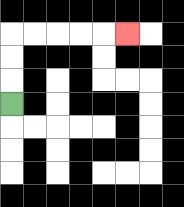{'start': '[0, 4]', 'end': '[5, 1]', 'path_directions': 'U,U,U,R,R,R,R,R', 'path_coordinates': '[[0, 4], [0, 3], [0, 2], [0, 1], [1, 1], [2, 1], [3, 1], [4, 1], [5, 1]]'}